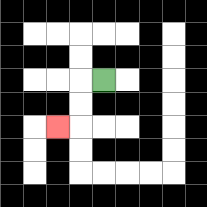{'start': '[4, 3]', 'end': '[2, 5]', 'path_directions': 'L,D,D,L', 'path_coordinates': '[[4, 3], [3, 3], [3, 4], [3, 5], [2, 5]]'}